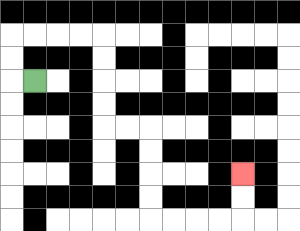{'start': '[1, 3]', 'end': '[10, 7]', 'path_directions': 'L,U,U,R,R,R,R,D,D,D,D,R,R,D,D,D,D,R,R,R,R,U,U', 'path_coordinates': '[[1, 3], [0, 3], [0, 2], [0, 1], [1, 1], [2, 1], [3, 1], [4, 1], [4, 2], [4, 3], [4, 4], [4, 5], [5, 5], [6, 5], [6, 6], [6, 7], [6, 8], [6, 9], [7, 9], [8, 9], [9, 9], [10, 9], [10, 8], [10, 7]]'}